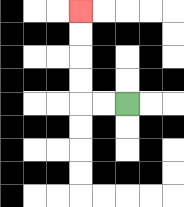{'start': '[5, 4]', 'end': '[3, 0]', 'path_directions': 'L,L,U,U,U,U', 'path_coordinates': '[[5, 4], [4, 4], [3, 4], [3, 3], [3, 2], [3, 1], [3, 0]]'}